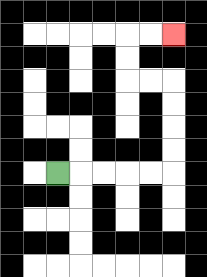{'start': '[2, 7]', 'end': '[7, 1]', 'path_directions': 'R,R,R,R,R,U,U,U,U,L,L,U,U,R,R', 'path_coordinates': '[[2, 7], [3, 7], [4, 7], [5, 7], [6, 7], [7, 7], [7, 6], [7, 5], [7, 4], [7, 3], [6, 3], [5, 3], [5, 2], [5, 1], [6, 1], [7, 1]]'}